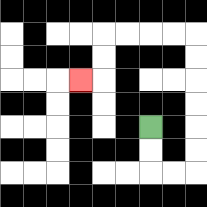{'start': '[6, 5]', 'end': '[3, 3]', 'path_directions': 'D,D,R,R,U,U,U,U,U,U,L,L,L,L,D,D,L', 'path_coordinates': '[[6, 5], [6, 6], [6, 7], [7, 7], [8, 7], [8, 6], [8, 5], [8, 4], [8, 3], [8, 2], [8, 1], [7, 1], [6, 1], [5, 1], [4, 1], [4, 2], [4, 3], [3, 3]]'}